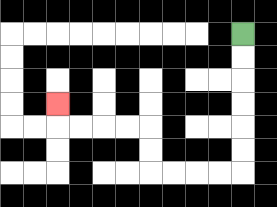{'start': '[10, 1]', 'end': '[2, 4]', 'path_directions': 'D,D,D,D,D,D,L,L,L,L,U,U,L,L,L,L,U', 'path_coordinates': '[[10, 1], [10, 2], [10, 3], [10, 4], [10, 5], [10, 6], [10, 7], [9, 7], [8, 7], [7, 7], [6, 7], [6, 6], [6, 5], [5, 5], [4, 5], [3, 5], [2, 5], [2, 4]]'}